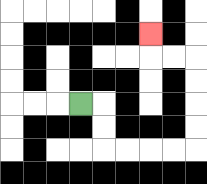{'start': '[3, 4]', 'end': '[6, 1]', 'path_directions': 'R,D,D,R,R,R,R,U,U,U,U,L,L,U', 'path_coordinates': '[[3, 4], [4, 4], [4, 5], [4, 6], [5, 6], [6, 6], [7, 6], [8, 6], [8, 5], [8, 4], [8, 3], [8, 2], [7, 2], [6, 2], [6, 1]]'}